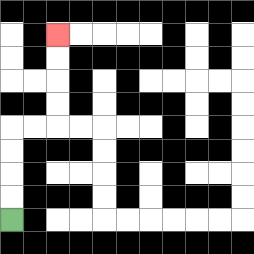{'start': '[0, 9]', 'end': '[2, 1]', 'path_directions': 'U,U,U,U,R,R,U,U,U,U', 'path_coordinates': '[[0, 9], [0, 8], [0, 7], [0, 6], [0, 5], [1, 5], [2, 5], [2, 4], [2, 3], [2, 2], [2, 1]]'}